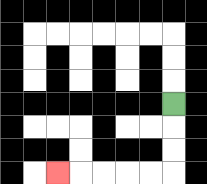{'start': '[7, 4]', 'end': '[2, 7]', 'path_directions': 'D,D,D,L,L,L,L,L', 'path_coordinates': '[[7, 4], [7, 5], [7, 6], [7, 7], [6, 7], [5, 7], [4, 7], [3, 7], [2, 7]]'}